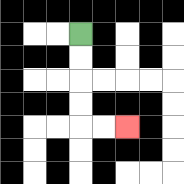{'start': '[3, 1]', 'end': '[5, 5]', 'path_directions': 'D,D,D,D,R,R', 'path_coordinates': '[[3, 1], [3, 2], [3, 3], [3, 4], [3, 5], [4, 5], [5, 5]]'}